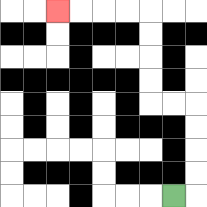{'start': '[7, 8]', 'end': '[2, 0]', 'path_directions': 'R,U,U,U,U,L,L,U,U,U,U,L,L,L,L', 'path_coordinates': '[[7, 8], [8, 8], [8, 7], [8, 6], [8, 5], [8, 4], [7, 4], [6, 4], [6, 3], [6, 2], [6, 1], [6, 0], [5, 0], [4, 0], [3, 0], [2, 0]]'}